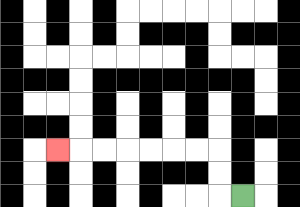{'start': '[10, 8]', 'end': '[2, 6]', 'path_directions': 'L,U,U,L,L,L,L,L,L,L', 'path_coordinates': '[[10, 8], [9, 8], [9, 7], [9, 6], [8, 6], [7, 6], [6, 6], [5, 6], [4, 6], [3, 6], [2, 6]]'}